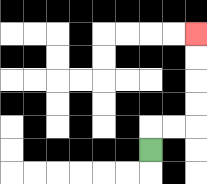{'start': '[6, 6]', 'end': '[8, 1]', 'path_directions': 'U,R,R,U,U,U,U', 'path_coordinates': '[[6, 6], [6, 5], [7, 5], [8, 5], [8, 4], [8, 3], [8, 2], [8, 1]]'}